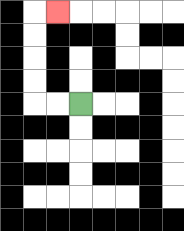{'start': '[3, 4]', 'end': '[2, 0]', 'path_directions': 'L,L,U,U,U,U,R', 'path_coordinates': '[[3, 4], [2, 4], [1, 4], [1, 3], [1, 2], [1, 1], [1, 0], [2, 0]]'}